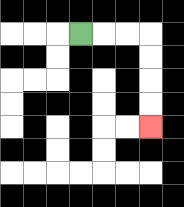{'start': '[3, 1]', 'end': '[6, 5]', 'path_directions': 'R,R,R,D,D,D,D', 'path_coordinates': '[[3, 1], [4, 1], [5, 1], [6, 1], [6, 2], [6, 3], [6, 4], [6, 5]]'}